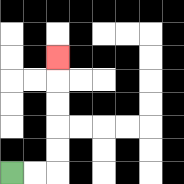{'start': '[0, 7]', 'end': '[2, 2]', 'path_directions': 'R,R,U,U,U,U,U', 'path_coordinates': '[[0, 7], [1, 7], [2, 7], [2, 6], [2, 5], [2, 4], [2, 3], [2, 2]]'}